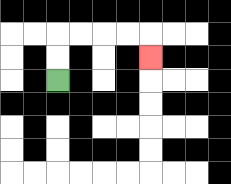{'start': '[2, 3]', 'end': '[6, 2]', 'path_directions': 'U,U,R,R,R,R,D', 'path_coordinates': '[[2, 3], [2, 2], [2, 1], [3, 1], [4, 1], [5, 1], [6, 1], [6, 2]]'}